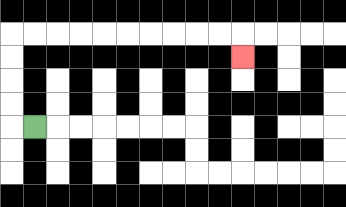{'start': '[1, 5]', 'end': '[10, 2]', 'path_directions': 'L,U,U,U,U,R,R,R,R,R,R,R,R,R,R,D', 'path_coordinates': '[[1, 5], [0, 5], [0, 4], [0, 3], [0, 2], [0, 1], [1, 1], [2, 1], [3, 1], [4, 1], [5, 1], [6, 1], [7, 1], [8, 1], [9, 1], [10, 1], [10, 2]]'}